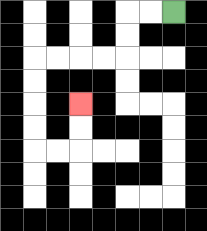{'start': '[7, 0]', 'end': '[3, 4]', 'path_directions': 'L,L,D,D,L,L,L,L,D,D,D,D,R,R,U,U', 'path_coordinates': '[[7, 0], [6, 0], [5, 0], [5, 1], [5, 2], [4, 2], [3, 2], [2, 2], [1, 2], [1, 3], [1, 4], [1, 5], [1, 6], [2, 6], [3, 6], [3, 5], [3, 4]]'}